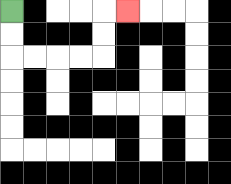{'start': '[0, 0]', 'end': '[5, 0]', 'path_directions': 'D,D,R,R,R,R,U,U,R', 'path_coordinates': '[[0, 0], [0, 1], [0, 2], [1, 2], [2, 2], [3, 2], [4, 2], [4, 1], [4, 0], [5, 0]]'}